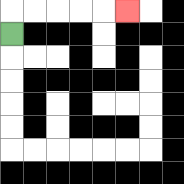{'start': '[0, 1]', 'end': '[5, 0]', 'path_directions': 'U,R,R,R,R,R', 'path_coordinates': '[[0, 1], [0, 0], [1, 0], [2, 0], [3, 0], [4, 0], [5, 0]]'}